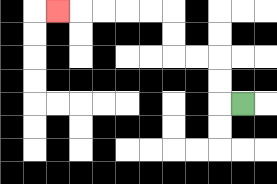{'start': '[10, 4]', 'end': '[2, 0]', 'path_directions': 'L,U,U,L,L,U,U,L,L,L,L,L', 'path_coordinates': '[[10, 4], [9, 4], [9, 3], [9, 2], [8, 2], [7, 2], [7, 1], [7, 0], [6, 0], [5, 0], [4, 0], [3, 0], [2, 0]]'}